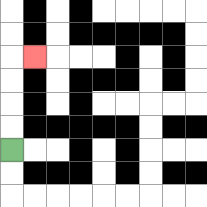{'start': '[0, 6]', 'end': '[1, 2]', 'path_directions': 'U,U,U,U,R', 'path_coordinates': '[[0, 6], [0, 5], [0, 4], [0, 3], [0, 2], [1, 2]]'}